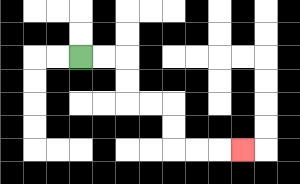{'start': '[3, 2]', 'end': '[10, 6]', 'path_directions': 'R,R,D,D,R,R,D,D,R,R,R', 'path_coordinates': '[[3, 2], [4, 2], [5, 2], [5, 3], [5, 4], [6, 4], [7, 4], [7, 5], [7, 6], [8, 6], [9, 6], [10, 6]]'}